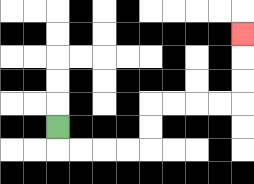{'start': '[2, 5]', 'end': '[10, 1]', 'path_directions': 'D,R,R,R,R,U,U,R,R,R,R,U,U,U', 'path_coordinates': '[[2, 5], [2, 6], [3, 6], [4, 6], [5, 6], [6, 6], [6, 5], [6, 4], [7, 4], [8, 4], [9, 4], [10, 4], [10, 3], [10, 2], [10, 1]]'}